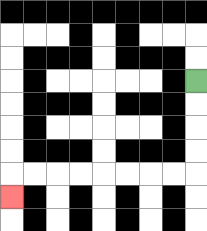{'start': '[8, 3]', 'end': '[0, 8]', 'path_directions': 'D,D,D,D,L,L,L,L,L,L,L,L,D', 'path_coordinates': '[[8, 3], [8, 4], [8, 5], [8, 6], [8, 7], [7, 7], [6, 7], [5, 7], [4, 7], [3, 7], [2, 7], [1, 7], [0, 7], [0, 8]]'}